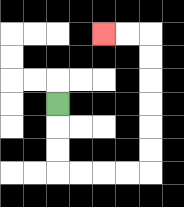{'start': '[2, 4]', 'end': '[4, 1]', 'path_directions': 'D,D,D,R,R,R,R,U,U,U,U,U,U,L,L', 'path_coordinates': '[[2, 4], [2, 5], [2, 6], [2, 7], [3, 7], [4, 7], [5, 7], [6, 7], [6, 6], [6, 5], [6, 4], [6, 3], [6, 2], [6, 1], [5, 1], [4, 1]]'}